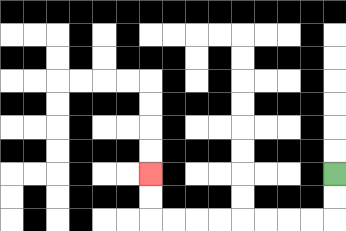{'start': '[14, 7]', 'end': '[6, 7]', 'path_directions': 'D,D,L,L,L,L,L,L,L,L,U,U', 'path_coordinates': '[[14, 7], [14, 8], [14, 9], [13, 9], [12, 9], [11, 9], [10, 9], [9, 9], [8, 9], [7, 9], [6, 9], [6, 8], [6, 7]]'}